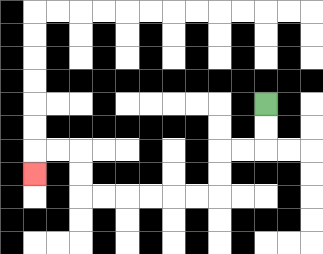{'start': '[11, 4]', 'end': '[1, 7]', 'path_directions': 'D,D,L,L,D,D,L,L,L,L,L,L,U,U,L,L,D', 'path_coordinates': '[[11, 4], [11, 5], [11, 6], [10, 6], [9, 6], [9, 7], [9, 8], [8, 8], [7, 8], [6, 8], [5, 8], [4, 8], [3, 8], [3, 7], [3, 6], [2, 6], [1, 6], [1, 7]]'}